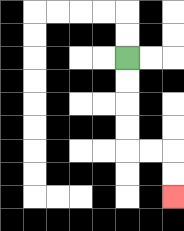{'start': '[5, 2]', 'end': '[7, 8]', 'path_directions': 'D,D,D,D,R,R,D,D', 'path_coordinates': '[[5, 2], [5, 3], [5, 4], [5, 5], [5, 6], [6, 6], [7, 6], [7, 7], [7, 8]]'}